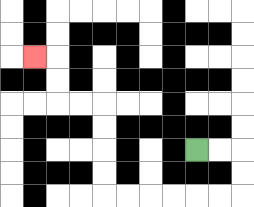{'start': '[8, 6]', 'end': '[1, 2]', 'path_directions': 'R,R,D,D,L,L,L,L,L,L,U,U,U,U,L,L,U,U,L', 'path_coordinates': '[[8, 6], [9, 6], [10, 6], [10, 7], [10, 8], [9, 8], [8, 8], [7, 8], [6, 8], [5, 8], [4, 8], [4, 7], [4, 6], [4, 5], [4, 4], [3, 4], [2, 4], [2, 3], [2, 2], [1, 2]]'}